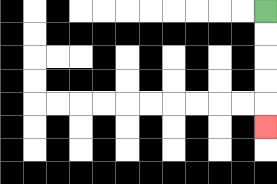{'start': '[11, 0]', 'end': '[11, 5]', 'path_directions': 'D,D,D,D,D', 'path_coordinates': '[[11, 0], [11, 1], [11, 2], [11, 3], [11, 4], [11, 5]]'}